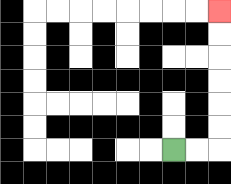{'start': '[7, 6]', 'end': '[9, 0]', 'path_directions': 'R,R,U,U,U,U,U,U', 'path_coordinates': '[[7, 6], [8, 6], [9, 6], [9, 5], [9, 4], [9, 3], [9, 2], [9, 1], [9, 0]]'}